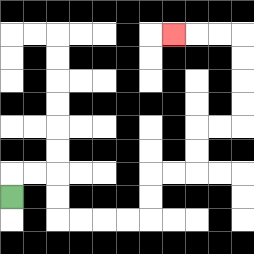{'start': '[0, 8]', 'end': '[7, 1]', 'path_directions': 'U,R,R,D,D,R,R,R,R,U,U,R,R,U,U,R,R,U,U,U,U,L,L,L', 'path_coordinates': '[[0, 8], [0, 7], [1, 7], [2, 7], [2, 8], [2, 9], [3, 9], [4, 9], [5, 9], [6, 9], [6, 8], [6, 7], [7, 7], [8, 7], [8, 6], [8, 5], [9, 5], [10, 5], [10, 4], [10, 3], [10, 2], [10, 1], [9, 1], [8, 1], [7, 1]]'}